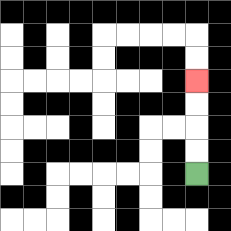{'start': '[8, 7]', 'end': '[8, 3]', 'path_directions': 'U,U,U,U', 'path_coordinates': '[[8, 7], [8, 6], [8, 5], [8, 4], [8, 3]]'}